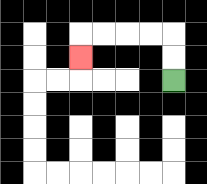{'start': '[7, 3]', 'end': '[3, 2]', 'path_directions': 'U,U,L,L,L,L,D', 'path_coordinates': '[[7, 3], [7, 2], [7, 1], [6, 1], [5, 1], [4, 1], [3, 1], [3, 2]]'}